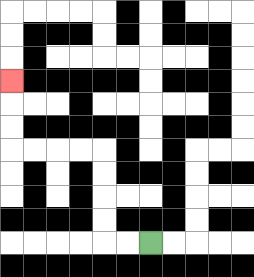{'start': '[6, 10]', 'end': '[0, 3]', 'path_directions': 'L,L,U,U,U,U,L,L,L,L,U,U,U', 'path_coordinates': '[[6, 10], [5, 10], [4, 10], [4, 9], [4, 8], [4, 7], [4, 6], [3, 6], [2, 6], [1, 6], [0, 6], [0, 5], [0, 4], [0, 3]]'}